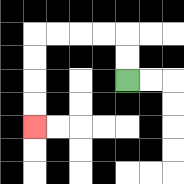{'start': '[5, 3]', 'end': '[1, 5]', 'path_directions': 'U,U,L,L,L,L,D,D,D,D', 'path_coordinates': '[[5, 3], [5, 2], [5, 1], [4, 1], [3, 1], [2, 1], [1, 1], [1, 2], [1, 3], [1, 4], [1, 5]]'}